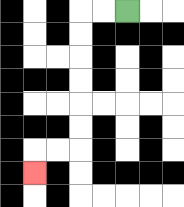{'start': '[5, 0]', 'end': '[1, 7]', 'path_directions': 'L,L,D,D,D,D,D,D,L,L,D', 'path_coordinates': '[[5, 0], [4, 0], [3, 0], [3, 1], [3, 2], [3, 3], [3, 4], [3, 5], [3, 6], [2, 6], [1, 6], [1, 7]]'}